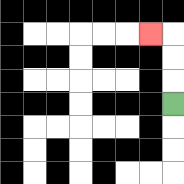{'start': '[7, 4]', 'end': '[6, 1]', 'path_directions': 'U,U,U,L', 'path_coordinates': '[[7, 4], [7, 3], [7, 2], [7, 1], [6, 1]]'}